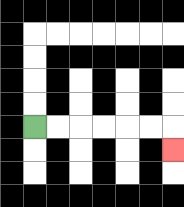{'start': '[1, 5]', 'end': '[7, 6]', 'path_directions': 'R,R,R,R,R,R,D', 'path_coordinates': '[[1, 5], [2, 5], [3, 5], [4, 5], [5, 5], [6, 5], [7, 5], [7, 6]]'}